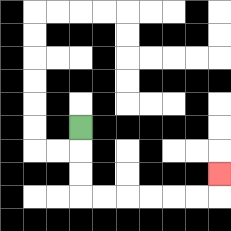{'start': '[3, 5]', 'end': '[9, 7]', 'path_directions': 'D,D,D,R,R,R,R,R,R,U', 'path_coordinates': '[[3, 5], [3, 6], [3, 7], [3, 8], [4, 8], [5, 8], [6, 8], [7, 8], [8, 8], [9, 8], [9, 7]]'}